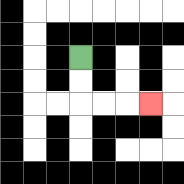{'start': '[3, 2]', 'end': '[6, 4]', 'path_directions': 'D,D,R,R,R', 'path_coordinates': '[[3, 2], [3, 3], [3, 4], [4, 4], [5, 4], [6, 4]]'}